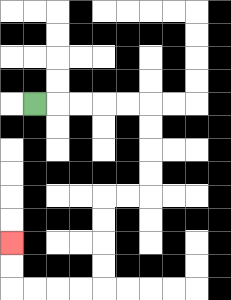{'start': '[1, 4]', 'end': '[0, 10]', 'path_directions': 'R,R,R,R,R,D,D,D,D,L,L,D,D,D,D,L,L,L,L,U,U', 'path_coordinates': '[[1, 4], [2, 4], [3, 4], [4, 4], [5, 4], [6, 4], [6, 5], [6, 6], [6, 7], [6, 8], [5, 8], [4, 8], [4, 9], [4, 10], [4, 11], [4, 12], [3, 12], [2, 12], [1, 12], [0, 12], [0, 11], [0, 10]]'}